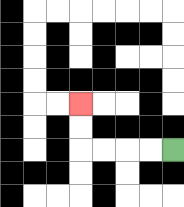{'start': '[7, 6]', 'end': '[3, 4]', 'path_directions': 'L,L,L,L,U,U', 'path_coordinates': '[[7, 6], [6, 6], [5, 6], [4, 6], [3, 6], [3, 5], [3, 4]]'}